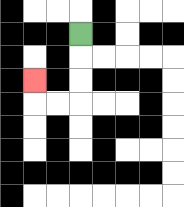{'start': '[3, 1]', 'end': '[1, 3]', 'path_directions': 'D,D,D,L,L,U', 'path_coordinates': '[[3, 1], [3, 2], [3, 3], [3, 4], [2, 4], [1, 4], [1, 3]]'}